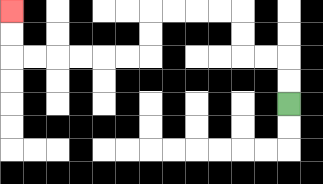{'start': '[12, 4]', 'end': '[0, 0]', 'path_directions': 'U,U,L,L,U,U,L,L,L,L,D,D,L,L,L,L,L,L,U,U', 'path_coordinates': '[[12, 4], [12, 3], [12, 2], [11, 2], [10, 2], [10, 1], [10, 0], [9, 0], [8, 0], [7, 0], [6, 0], [6, 1], [6, 2], [5, 2], [4, 2], [3, 2], [2, 2], [1, 2], [0, 2], [0, 1], [0, 0]]'}